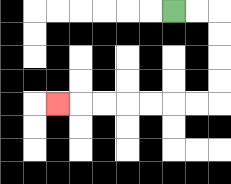{'start': '[7, 0]', 'end': '[2, 4]', 'path_directions': 'R,R,D,D,D,D,L,L,L,L,L,L,L', 'path_coordinates': '[[7, 0], [8, 0], [9, 0], [9, 1], [9, 2], [9, 3], [9, 4], [8, 4], [7, 4], [6, 4], [5, 4], [4, 4], [3, 4], [2, 4]]'}